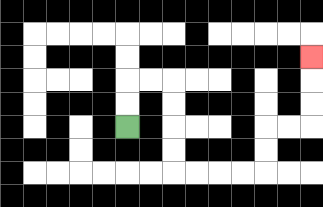{'start': '[5, 5]', 'end': '[13, 2]', 'path_directions': 'U,U,R,R,D,D,D,D,R,R,R,R,U,U,R,R,U,U,U', 'path_coordinates': '[[5, 5], [5, 4], [5, 3], [6, 3], [7, 3], [7, 4], [7, 5], [7, 6], [7, 7], [8, 7], [9, 7], [10, 7], [11, 7], [11, 6], [11, 5], [12, 5], [13, 5], [13, 4], [13, 3], [13, 2]]'}